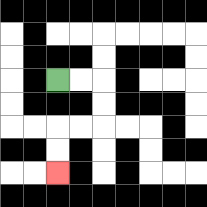{'start': '[2, 3]', 'end': '[2, 7]', 'path_directions': 'R,R,D,D,L,L,D,D', 'path_coordinates': '[[2, 3], [3, 3], [4, 3], [4, 4], [4, 5], [3, 5], [2, 5], [2, 6], [2, 7]]'}